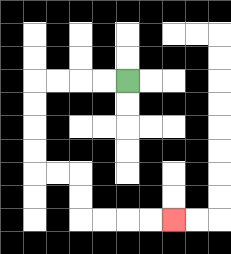{'start': '[5, 3]', 'end': '[7, 9]', 'path_directions': 'L,L,L,L,D,D,D,D,R,R,D,D,R,R,R,R', 'path_coordinates': '[[5, 3], [4, 3], [3, 3], [2, 3], [1, 3], [1, 4], [1, 5], [1, 6], [1, 7], [2, 7], [3, 7], [3, 8], [3, 9], [4, 9], [5, 9], [6, 9], [7, 9]]'}